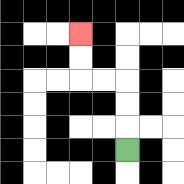{'start': '[5, 6]', 'end': '[3, 1]', 'path_directions': 'U,U,U,L,L,U,U', 'path_coordinates': '[[5, 6], [5, 5], [5, 4], [5, 3], [4, 3], [3, 3], [3, 2], [3, 1]]'}